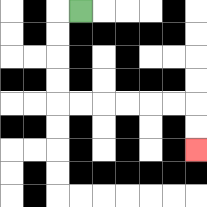{'start': '[3, 0]', 'end': '[8, 6]', 'path_directions': 'L,D,D,D,D,R,R,R,R,R,R,D,D', 'path_coordinates': '[[3, 0], [2, 0], [2, 1], [2, 2], [2, 3], [2, 4], [3, 4], [4, 4], [5, 4], [6, 4], [7, 4], [8, 4], [8, 5], [8, 6]]'}